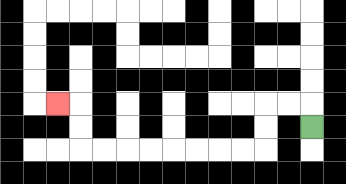{'start': '[13, 5]', 'end': '[2, 4]', 'path_directions': 'U,L,L,D,D,L,L,L,L,L,L,L,L,U,U,L', 'path_coordinates': '[[13, 5], [13, 4], [12, 4], [11, 4], [11, 5], [11, 6], [10, 6], [9, 6], [8, 6], [7, 6], [6, 6], [5, 6], [4, 6], [3, 6], [3, 5], [3, 4], [2, 4]]'}